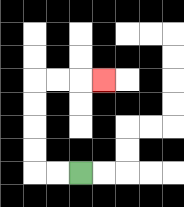{'start': '[3, 7]', 'end': '[4, 3]', 'path_directions': 'L,L,U,U,U,U,R,R,R', 'path_coordinates': '[[3, 7], [2, 7], [1, 7], [1, 6], [1, 5], [1, 4], [1, 3], [2, 3], [3, 3], [4, 3]]'}